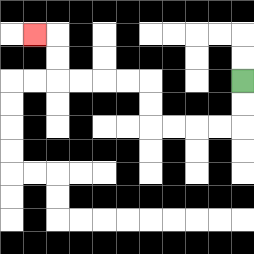{'start': '[10, 3]', 'end': '[1, 1]', 'path_directions': 'D,D,L,L,L,L,U,U,L,L,L,L,U,U,L', 'path_coordinates': '[[10, 3], [10, 4], [10, 5], [9, 5], [8, 5], [7, 5], [6, 5], [6, 4], [6, 3], [5, 3], [4, 3], [3, 3], [2, 3], [2, 2], [2, 1], [1, 1]]'}